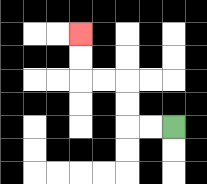{'start': '[7, 5]', 'end': '[3, 1]', 'path_directions': 'L,L,U,U,L,L,U,U', 'path_coordinates': '[[7, 5], [6, 5], [5, 5], [5, 4], [5, 3], [4, 3], [3, 3], [3, 2], [3, 1]]'}